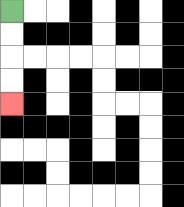{'start': '[0, 0]', 'end': '[0, 4]', 'path_directions': 'D,D,D,D', 'path_coordinates': '[[0, 0], [0, 1], [0, 2], [0, 3], [0, 4]]'}